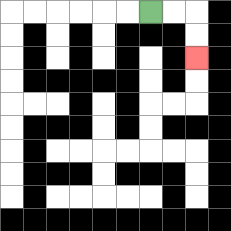{'start': '[6, 0]', 'end': '[8, 2]', 'path_directions': 'R,R,D,D', 'path_coordinates': '[[6, 0], [7, 0], [8, 0], [8, 1], [8, 2]]'}